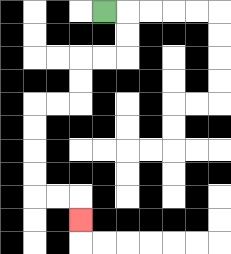{'start': '[4, 0]', 'end': '[3, 9]', 'path_directions': 'R,D,D,L,L,D,D,L,L,D,D,D,D,R,R,D', 'path_coordinates': '[[4, 0], [5, 0], [5, 1], [5, 2], [4, 2], [3, 2], [3, 3], [3, 4], [2, 4], [1, 4], [1, 5], [1, 6], [1, 7], [1, 8], [2, 8], [3, 8], [3, 9]]'}